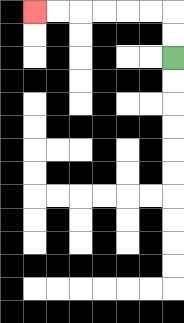{'start': '[7, 2]', 'end': '[1, 0]', 'path_directions': 'U,U,L,L,L,L,L,L', 'path_coordinates': '[[7, 2], [7, 1], [7, 0], [6, 0], [5, 0], [4, 0], [3, 0], [2, 0], [1, 0]]'}